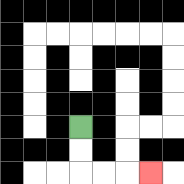{'start': '[3, 5]', 'end': '[6, 7]', 'path_directions': 'D,D,R,R,R', 'path_coordinates': '[[3, 5], [3, 6], [3, 7], [4, 7], [5, 7], [6, 7]]'}